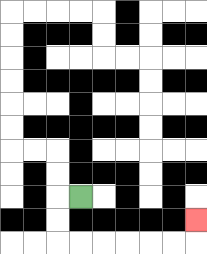{'start': '[3, 8]', 'end': '[8, 9]', 'path_directions': 'L,D,D,R,R,R,R,R,R,U', 'path_coordinates': '[[3, 8], [2, 8], [2, 9], [2, 10], [3, 10], [4, 10], [5, 10], [6, 10], [7, 10], [8, 10], [8, 9]]'}